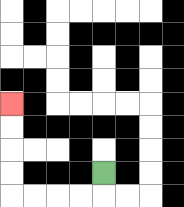{'start': '[4, 7]', 'end': '[0, 4]', 'path_directions': 'D,L,L,L,L,U,U,U,U', 'path_coordinates': '[[4, 7], [4, 8], [3, 8], [2, 8], [1, 8], [0, 8], [0, 7], [0, 6], [0, 5], [0, 4]]'}